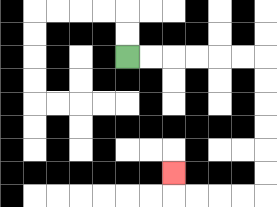{'start': '[5, 2]', 'end': '[7, 7]', 'path_directions': 'R,R,R,R,R,R,D,D,D,D,D,D,L,L,L,L,U', 'path_coordinates': '[[5, 2], [6, 2], [7, 2], [8, 2], [9, 2], [10, 2], [11, 2], [11, 3], [11, 4], [11, 5], [11, 6], [11, 7], [11, 8], [10, 8], [9, 8], [8, 8], [7, 8], [7, 7]]'}